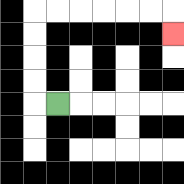{'start': '[2, 4]', 'end': '[7, 1]', 'path_directions': 'L,U,U,U,U,R,R,R,R,R,R,D', 'path_coordinates': '[[2, 4], [1, 4], [1, 3], [1, 2], [1, 1], [1, 0], [2, 0], [3, 0], [4, 0], [5, 0], [6, 0], [7, 0], [7, 1]]'}